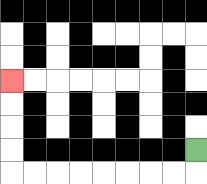{'start': '[8, 6]', 'end': '[0, 3]', 'path_directions': 'D,L,L,L,L,L,L,L,L,U,U,U,U', 'path_coordinates': '[[8, 6], [8, 7], [7, 7], [6, 7], [5, 7], [4, 7], [3, 7], [2, 7], [1, 7], [0, 7], [0, 6], [0, 5], [0, 4], [0, 3]]'}